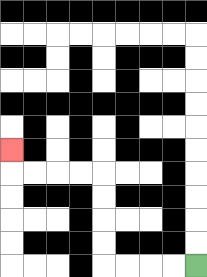{'start': '[8, 11]', 'end': '[0, 6]', 'path_directions': 'L,L,L,L,U,U,U,U,L,L,L,L,U', 'path_coordinates': '[[8, 11], [7, 11], [6, 11], [5, 11], [4, 11], [4, 10], [4, 9], [4, 8], [4, 7], [3, 7], [2, 7], [1, 7], [0, 7], [0, 6]]'}